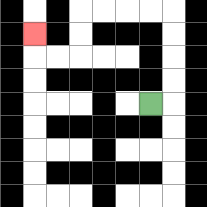{'start': '[6, 4]', 'end': '[1, 1]', 'path_directions': 'R,U,U,U,U,L,L,L,L,D,D,L,L,U', 'path_coordinates': '[[6, 4], [7, 4], [7, 3], [7, 2], [7, 1], [7, 0], [6, 0], [5, 0], [4, 0], [3, 0], [3, 1], [3, 2], [2, 2], [1, 2], [1, 1]]'}